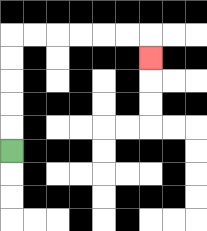{'start': '[0, 6]', 'end': '[6, 2]', 'path_directions': 'U,U,U,U,U,R,R,R,R,R,R,D', 'path_coordinates': '[[0, 6], [0, 5], [0, 4], [0, 3], [0, 2], [0, 1], [1, 1], [2, 1], [3, 1], [4, 1], [5, 1], [6, 1], [6, 2]]'}